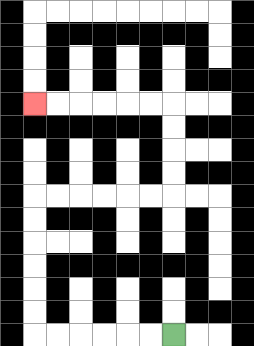{'start': '[7, 14]', 'end': '[1, 4]', 'path_directions': 'L,L,L,L,L,L,U,U,U,U,U,U,R,R,R,R,R,R,U,U,U,U,L,L,L,L,L,L', 'path_coordinates': '[[7, 14], [6, 14], [5, 14], [4, 14], [3, 14], [2, 14], [1, 14], [1, 13], [1, 12], [1, 11], [1, 10], [1, 9], [1, 8], [2, 8], [3, 8], [4, 8], [5, 8], [6, 8], [7, 8], [7, 7], [7, 6], [7, 5], [7, 4], [6, 4], [5, 4], [4, 4], [3, 4], [2, 4], [1, 4]]'}